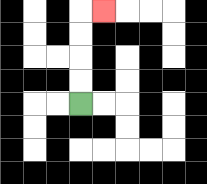{'start': '[3, 4]', 'end': '[4, 0]', 'path_directions': 'U,U,U,U,R', 'path_coordinates': '[[3, 4], [3, 3], [3, 2], [3, 1], [3, 0], [4, 0]]'}